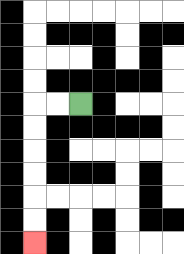{'start': '[3, 4]', 'end': '[1, 10]', 'path_directions': 'L,L,D,D,D,D,D,D', 'path_coordinates': '[[3, 4], [2, 4], [1, 4], [1, 5], [1, 6], [1, 7], [1, 8], [1, 9], [1, 10]]'}